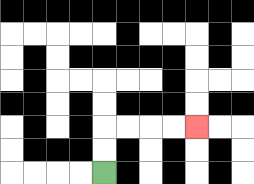{'start': '[4, 7]', 'end': '[8, 5]', 'path_directions': 'U,U,R,R,R,R', 'path_coordinates': '[[4, 7], [4, 6], [4, 5], [5, 5], [6, 5], [7, 5], [8, 5]]'}